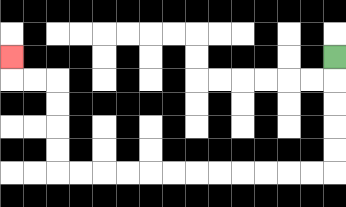{'start': '[14, 2]', 'end': '[0, 2]', 'path_directions': 'D,D,D,D,D,L,L,L,L,L,L,L,L,L,L,L,L,U,U,U,U,L,L,U', 'path_coordinates': '[[14, 2], [14, 3], [14, 4], [14, 5], [14, 6], [14, 7], [13, 7], [12, 7], [11, 7], [10, 7], [9, 7], [8, 7], [7, 7], [6, 7], [5, 7], [4, 7], [3, 7], [2, 7], [2, 6], [2, 5], [2, 4], [2, 3], [1, 3], [0, 3], [0, 2]]'}